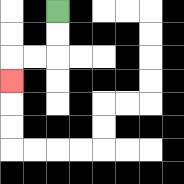{'start': '[2, 0]', 'end': '[0, 3]', 'path_directions': 'D,D,L,L,D', 'path_coordinates': '[[2, 0], [2, 1], [2, 2], [1, 2], [0, 2], [0, 3]]'}